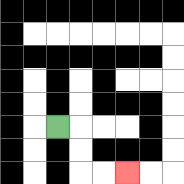{'start': '[2, 5]', 'end': '[5, 7]', 'path_directions': 'R,D,D,R,R', 'path_coordinates': '[[2, 5], [3, 5], [3, 6], [3, 7], [4, 7], [5, 7]]'}